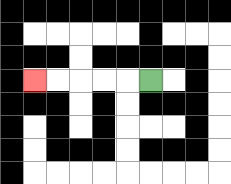{'start': '[6, 3]', 'end': '[1, 3]', 'path_directions': 'L,L,L,L,L', 'path_coordinates': '[[6, 3], [5, 3], [4, 3], [3, 3], [2, 3], [1, 3]]'}